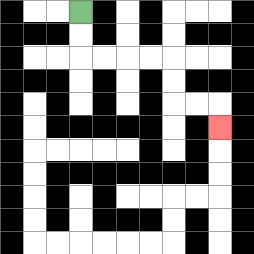{'start': '[3, 0]', 'end': '[9, 5]', 'path_directions': 'D,D,R,R,R,R,D,D,R,R,D', 'path_coordinates': '[[3, 0], [3, 1], [3, 2], [4, 2], [5, 2], [6, 2], [7, 2], [7, 3], [7, 4], [8, 4], [9, 4], [9, 5]]'}